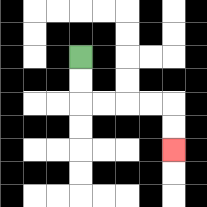{'start': '[3, 2]', 'end': '[7, 6]', 'path_directions': 'D,D,R,R,R,R,D,D', 'path_coordinates': '[[3, 2], [3, 3], [3, 4], [4, 4], [5, 4], [6, 4], [7, 4], [7, 5], [7, 6]]'}